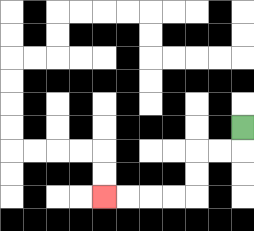{'start': '[10, 5]', 'end': '[4, 8]', 'path_directions': 'D,L,L,D,D,L,L,L,L', 'path_coordinates': '[[10, 5], [10, 6], [9, 6], [8, 6], [8, 7], [8, 8], [7, 8], [6, 8], [5, 8], [4, 8]]'}